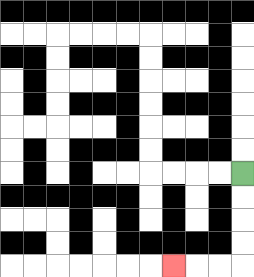{'start': '[10, 7]', 'end': '[7, 11]', 'path_directions': 'D,D,D,D,L,L,L', 'path_coordinates': '[[10, 7], [10, 8], [10, 9], [10, 10], [10, 11], [9, 11], [8, 11], [7, 11]]'}